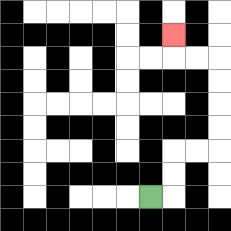{'start': '[6, 8]', 'end': '[7, 1]', 'path_directions': 'R,U,U,R,R,U,U,U,U,L,L,U', 'path_coordinates': '[[6, 8], [7, 8], [7, 7], [7, 6], [8, 6], [9, 6], [9, 5], [9, 4], [9, 3], [9, 2], [8, 2], [7, 2], [7, 1]]'}